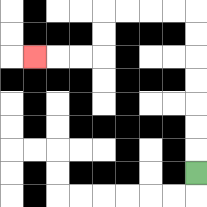{'start': '[8, 7]', 'end': '[1, 2]', 'path_directions': 'U,U,U,U,U,U,U,L,L,L,L,D,D,L,L,L', 'path_coordinates': '[[8, 7], [8, 6], [8, 5], [8, 4], [8, 3], [8, 2], [8, 1], [8, 0], [7, 0], [6, 0], [5, 0], [4, 0], [4, 1], [4, 2], [3, 2], [2, 2], [1, 2]]'}